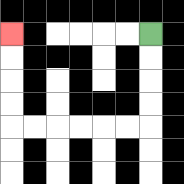{'start': '[6, 1]', 'end': '[0, 1]', 'path_directions': 'D,D,D,D,L,L,L,L,L,L,U,U,U,U', 'path_coordinates': '[[6, 1], [6, 2], [6, 3], [6, 4], [6, 5], [5, 5], [4, 5], [3, 5], [2, 5], [1, 5], [0, 5], [0, 4], [0, 3], [0, 2], [0, 1]]'}